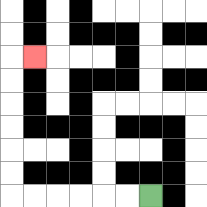{'start': '[6, 8]', 'end': '[1, 2]', 'path_directions': 'L,L,L,L,L,L,U,U,U,U,U,U,R', 'path_coordinates': '[[6, 8], [5, 8], [4, 8], [3, 8], [2, 8], [1, 8], [0, 8], [0, 7], [0, 6], [0, 5], [0, 4], [0, 3], [0, 2], [1, 2]]'}